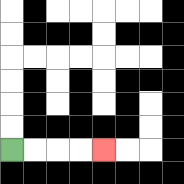{'start': '[0, 6]', 'end': '[4, 6]', 'path_directions': 'R,R,R,R', 'path_coordinates': '[[0, 6], [1, 6], [2, 6], [3, 6], [4, 6]]'}